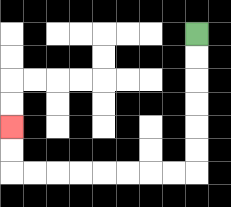{'start': '[8, 1]', 'end': '[0, 5]', 'path_directions': 'D,D,D,D,D,D,L,L,L,L,L,L,L,L,U,U', 'path_coordinates': '[[8, 1], [8, 2], [8, 3], [8, 4], [8, 5], [8, 6], [8, 7], [7, 7], [6, 7], [5, 7], [4, 7], [3, 7], [2, 7], [1, 7], [0, 7], [0, 6], [0, 5]]'}